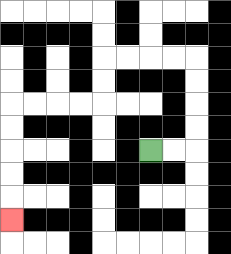{'start': '[6, 6]', 'end': '[0, 9]', 'path_directions': 'R,R,U,U,U,U,L,L,L,L,D,D,L,L,L,L,D,D,D,D,D', 'path_coordinates': '[[6, 6], [7, 6], [8, 6], [8, 5], [8, 4], [8, 3], [8, 2], [7, 2], [6, 2], [5, 2], [4, 2], [4, 3], [4, 4], [3, 4], [2, 4], [1, 4], [0, 4], [0, 5], [0, 6], [0, 7], [0, 8], [0, 9]]'}